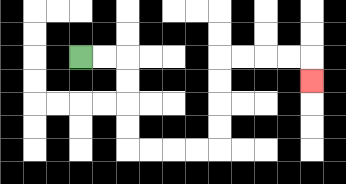{'start': '[3, 2]', 'end': '[13, 3]', 'path_directions': 'R,R,D,D,D,D,R,R,R,R,U,U,U,U,R,R,R,R,D', 'path_coordinates': '[[3, 2], [4, 2], [5, 2], [5, 3], [5, 4], [5, 5], [5, 6], [6, 6], [7, 6], [8, 6], [9, 6], [9, 5], [9, 4], [9, 3], [9, 2], [10, 2], [11, 2], [12, 2], [13, 2], [13, 3]]'}